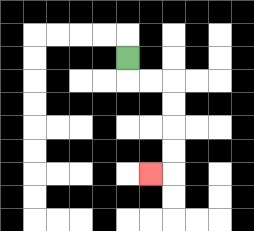{'start': '[5, 2]', 'end': '[6, 7]', 'path_directions': 'D,R,R,D,D,D,D,L', 'path_coordinates': '[[5, 2], [5, 3], [6, 3], [7, 3], [7, 4], [7, 5], [7, 6], [7, 7], [6, 7]]'}